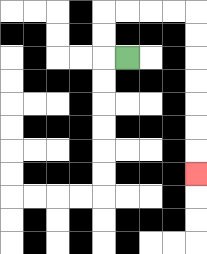{'start': '[5, 2]', 'end': '[8, 7]', 'path_directions': 'L,U,U,R,R,R,R,D,D,D,D,D,D,D', 'path_coordinates': '[[5, 2], [4, 2], [4, 1], [4, 0], [5, 0], [6, 0], [7, 0], [8, 0], [8, 1], [8, 2], [8, 3], [8, 4], [8, 5], [8, 6], [8, 7]]'}